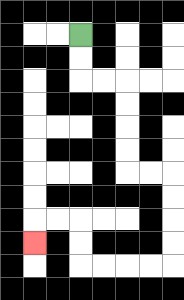{'start': '[3, 1]', 'end': '[1, 10]', 'path_directions': 'D,D,R,R,D,D,D,D,R,R,D,D,D,D,L,L,L,L,U,U,L,L,D', 'path_coordinates': '[[3, 1], [3, 2], [3, 3], [4, 3], [5, 3], [5, 4], [5, 5], [5, 6], [5, 7], [6, 7], [7, 7], [7, 8], [7, 9], [7, 10], [7, 11], [6, 11], [5, 11], [4, 11], [3, 11], [3, 10], [3, 9], [2, 9], [1, 9], [1, 10]]'}